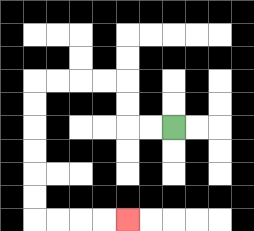{'start': '[7, 5]', 'end': '[5, 9]', 'path_directions': 'L,L,U,U,L,L,L,L,D,D,D,D,D,D,R,R,R,R', 'path_coordinates': '[[7, 5], [6, 5], [5, 5], [5, 4], [5, 3], [4, 3], [3, 3], [2, 3], [1, 3], [1, 4], [1, 5], [1, 6], [1, 7], [1, 8], [1, 9], [2, 9], [3, 9], [4, 9], [5, 9]]'}